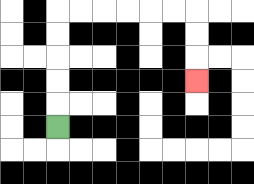{'start': '[2, 5]', 'end': '[8, 3]', 'path_directions': 'U,U,U,U,U,R,R,R,R,R,R,D,D,D', 'path_coordinates': '[[2, 5], [2, 4], [2, 3], [2, 2], [2, 1], [2, 0], [3, 0], [4, 0], [5, 0], [6, 0], [7, 0], [8, 0], [8, 1], [8, 2], [8, 3]]'}